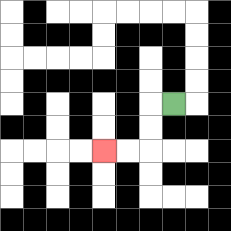{'start': '[7, 4]', 'end': '[4, 6]', 'path_directions': 'L,D,D,L,L', 'path_coordinates': '[[7, 4], [6, 4], [6, 5], [6, 6], [5, 6], [4, 6]]'}